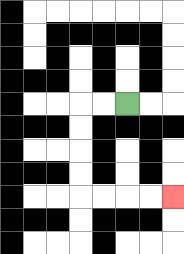{'start': '[5, 4]', 'end': '[7, 8]', 'path_directions': 'L,L,D,D,D,D,R,R,R,R', 'path_coordinates': '[[5, 4], [4, 4], [3, 4], [3, 5], [3, 6], [3, 7], [3, 8], [4, 8], [5, 8], [6, 8], [7, 8]]'}